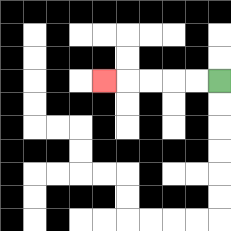{'start': '[9, 3]', 'end': '[4, 3]', 'path_directions': 'L,L,L,L,L', 'path_coordinates': '[[9, 3], [8, 3], [7, 3], [6, 3], [5, 3], [4, 3]]'}